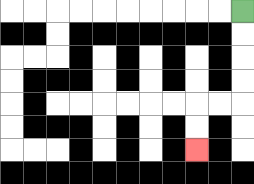{'start': '[10, 0]', 'end': '[8, 6]', 'path_directions': 'D,D,D,D,L,L,D,D', 'path_coordinates': '[[10, 0], [10, 1], [10, 2], [10, 3], [10, 4], [9, 4], [8, 4], [8, 5], [8, 6]]'}